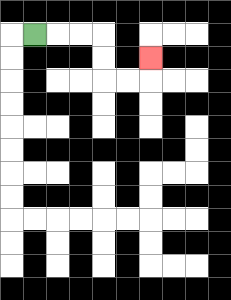{'start': '[1, 1]', 'end': '[6, 2]', 'path_directions': 'R,R,R,D,D,R,R,U', 'path_coordinates': '[[1, 1], [2, 1], [3, 1], [4, 1], [4, 2], [4, 3], [5, 3], [6, 3], [6, 2]]'}